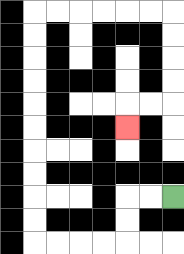{'start': '[7, 8]', 'end': '[5, 5]', 'path_directions': 'L,L,D,D,L,L,L,L,U,U,U,U,U,U,U,U,U,U,R,R,R,R,R,R,D,D,D,D,L,L,D', 'path_coordinates': '[[7, 8], [6, 8], [5, 8], [5, 9], [5, 10], [4, 10], [3, 10], [2, 10], [1, 10], [1, 9], [1, 8], [1, 7], [1, 6], [1, 5], [1, 4], [1, 3], [1, 2], [1, 1], [1, 0], [2, 0], [3, 0], [4, 0], [5, 0], [6, 0], [7, 0], [7, 1], [7, 2], [7, 3], [7, 4], [6, 4], [5, 4], [5, 5]]'}